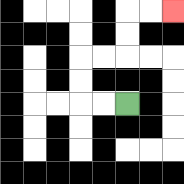{'start': '[5, 4]', 'end': '[7, 0]', 'path_directions': 'L,L,U,U,R,R,U,U,R,R', 'path_coordinates': '[[5, 4], [4, 4], [3, 4], [3, 3], [3, 2], [4, 2], [5, 2], [5, 1], [5, 0], [6, 0], [7, 0]]'}